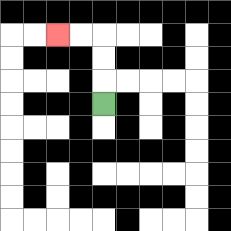{'start': '[4, 4]', 'end': '[2, 1]', 'path_directions': 'U,U,U,L,L', 'path_coordinates': '[[4, 4], [4, 3], [4, 2], [4, 1], [3, 1], [2, 1]]'}